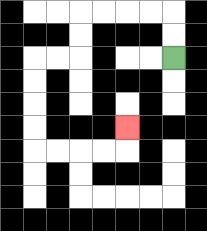{'start': '[7, 2]', 'end': '[5, 5]', 'path_directions': 'U,U,L,L,L,L,D,D,L,L,D,D,D,D,R,R,R,R,U', 'path_coordinates': '[[7, 2], [7, 1], [7, 0], [6, 0], [5, 0], [4, 0], [3, 0], [3, 1], [3, 2], [2, 2], [1, 2], [1, 3], [1, 4], [1, 5], [1, 6], [2, 6], [3, 6], [4, 6], [5, 6], [5, 5]]'}